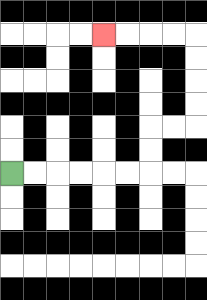{'start': '[0, 7]', 'end': '[4, 1]', 'path_directions': 'R,R,R,R,R,R,U,U,R,R,U,U,U,U,L,L,L,L', 'path_coordinates': '[[0, 7], [1, 7], [2, 7], [3, 7], [4, 7], [5, 7], [6, 7], [6, 6], [6, 5], [7, 5], [8, 5], [8, 4], [8, 3], [8, 2], [8, 1], [7, 1], [6, 1], [5, 1], [4, 1]]'}